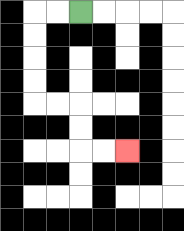{'start': '[3, 0]', 'end': '[5, 6]', 'path_directions': 'L,L,D,D,D,D,R,R,D,D,R,R', 'path_coordinates': '[[3, 0], [2, 0], [1, 0], [1, 1], [1, 2], [1, 3], [1, 4], [2, 4], [3, 4], [3, 5], [3, 6], [4, 6], [5, 6]]'}